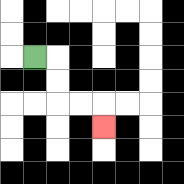{'start': '[1, 2]', 'end': '[4, 5]', 'path_directions': 'R,D,D,R,R,D', 'path_coordinates': '[[1, 2], [2, 2], [2, 3], [2, 4], [3, 4], [4, 4], [4, 5]]'}